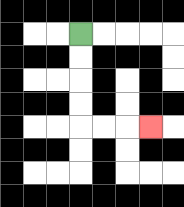{'start': '[3, 1]', 'end': '[6, 5]', 'path_directions': 'D,D,D,D,R,R,R', 'path_coordinates': '[[3, 1], [3, 2], [3, 3], [3, 4], [3, 5], [4, 5], [5, 5], [6, 5]]'}